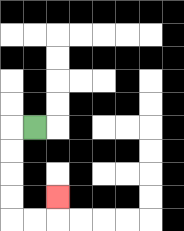{'start': '[1, 5]', 'end': '[2, 8]', 'path_directions': 'L,D,D,D,D,R,R,U', 'path_coordinates': '[[1, 5], [0, 5], [0, 6], [0, 7], [0, 8], [0, 9], [1, 9], [2, 9], [2, 8]]'}